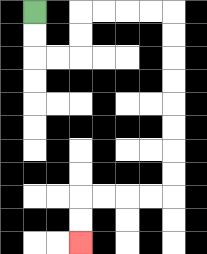{'start': '[1, 0]', 'end': '[3, 10]', 'path_directions': 'D,D,R,R,U,U,R,R,R,R,D,D,D,D,D,D,D,D,L,L,L,L,D,D', 'path_coordinates': '[[1, 0], [1, 1], [1, 2], [2, 2], [3, 2], [3, 1], [3, 0], [4, 0], [5, 0], [6, 0], [7, 0], [7, 1], [7, 2], [7, 3], [7, 4], [7, 5], [7, 6], [7, 7], [7, 8], [6, 8], [5, 8], [4, 8], [3, 8], [3, 9], [3, 10]]'}